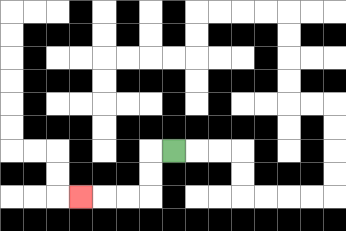{'start': '[7, 6]', 'end': '[3, 8]', 'path_directions': 'L,D,D,L,L,L', 'path_coordinates': '[[7, 6], [6, 6], [6, 7], [6, 8], [5, 8], [4, 8], [3, 8]]'}